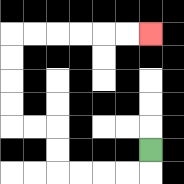{'start': '[6, 6]', 'end': '[6, 1]', 'path_directions': 'D,L,L,L,L,U,U,L,L,U,U,U,U,R,R,R,R,R,R', 'path_coordinates': '[[6, 6], [6, 7], [5, 7], [4, 7], [3, 7], [2, 7], [2, 6], [2, 5], [1, 5], [0, 5], [0, 4], [0, 3], [0, 2], [0, 1], [1, 1], [2, 1], [3, 1], [4, 1], [5, 1], [6, 1]]'}